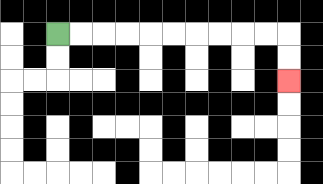{'start': '[2, 1]', 'end': '[12, 3]', 'path_directions': 'R,R,R,R,R,R,R,R,R,R,D,D', 'path_coordinates': '[[2, 1], [3, 1], [4, 1], [5, 1], [6, 1], [7, 1], [8, 1], [9, 1], [10, 1], [11, 1], [12, 1], [12, 2], [12, 3]]'}